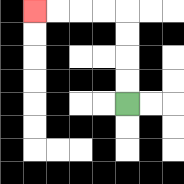{'start': '[5, 4]', 'end': '[1, 0]', 'path_directions': 'U,U,U,U,L,L,L,L', 'path_coordinates': '[[5, 4], [5, 3], [5, 2], [5, 1], [5, 0], [4, 0], [3, 0], [2, 0], [1, 0]]'}